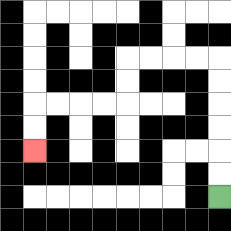{'start': '[9, 8]', 'end': '[1, 6]', 'path_directions': 'U,U,U,U,U,U,L,L,L,L,D,D,L,L,L,L,D,D', 'path_coordinates': '[[9, 8], [9, 7], [9, 6], [9, 5], [9, 4], [9, 3], [9, 2], [8, 2], [7, 2], [6, 2], [5, 2], [5, 3], [5, 4], [4, 4], [3, 4], [2, 4], [1, 4], [1, 5], [1, 6]]'}